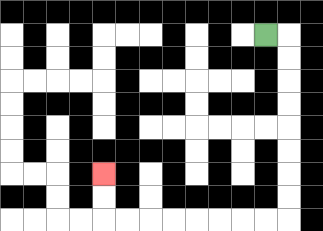{'start': '[11, 1]', 'end': '[4, 7]', 'path_directions': 'R,D,D,D,D,D,D,D,D,L,L,L,L,L,L,L,L,U,U', 'path_coordinates': '[[11, 1], [12, 1], [12, 2], [12, 3], [12, 4], [12, 5], [12, 6], [12, 7], [12, 8], [12, 9], [11, 9], [10, 9], [9, 9], [8, 9], [7, 9], [6, 9], [5, 9], [4, 9], [4, 8], [4, 7]]'}